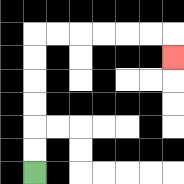{'start': '[1, 7]', 'end': '[7, 2]', 'path_directions': 'U,U,U,U,U,U,R,R,R,R,R,R,D', 'path_coordinates': '[[1, 7], [1, 6], [1, 5], [1, 4], [1, 3], [1, 2], [1, 1], [2, 1], [3, 1], [4, 1], [5, 1], [6, 1], [7, 1], [7, 2]]'}